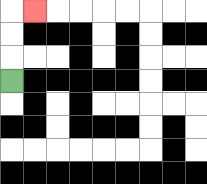{'start': '[0, 3]', 'end': '[1, 0]', 'path_directions': 'U,U,U,R', 'path_coordinates': '[[0, 3], [0, 2], [0, 1], [0, 0], [1, 0]]'}